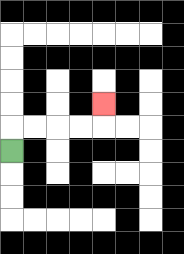{'start': '[0, 6]', 'end': '[4, 4]', 'path_directions': 'U,R,R,R,R,U', 'path_coordinates': '[[0, 6], [0, 5], [1, 5], [2, 5], [3, 5], [4, 5], [4, 4]]'}